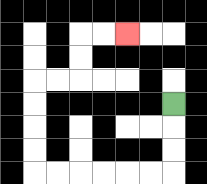{'start': '[7, 4]', 'end': '[5, 1]', 'path_directions': 'D,D,D,L,L,L,L,L,L,U,U,U,U,R,R,U,U,R,R', 'path_coordinates': '[[7, 4], [7, 5], [7, 6], [7, 7], [6, 7], [5, 7], [4, 7], [3, 7], [2, 7], [1, 7], [1, 6], [1, 5], [1, 4], [1, 3], [2, 3], [3, 3], [3, 2], [3, 1], [4, 1], [5, 1]]'}